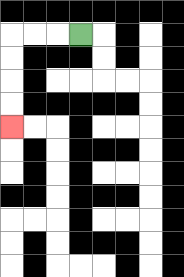{'start': '[3, 1]', 'end': '[0, 5]', 'path_directions': 'L,L,L,D,D,D,D', 'path_coordinates': '[[3, 1], [2, 1], [1, 1], [0, 1], [0, 2], [0, 3], [0, 4], [0, 5]]'}